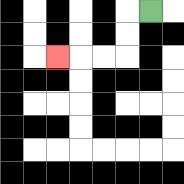{'start': '[6, 0]', 'end': '[2, 2]', 'path_directions': 'L,D,D,L,L,L', 'path_coordinates': '[[6, 0], [5, 0], [5, 1], [5, 2], [4, 2], [3, 2], [2, 2]]'}